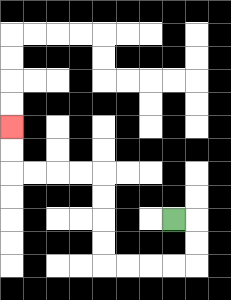{'start': '[7, 9]', 'end': '[0, 5]', 'path_directions': 'R,D,D,L,L,L,L,U,U,U,U,L,L,L,L,U,U', 'path_coordinates': '[[7, 9], [8, 9], [8, 10], [8, 11], [7, 11], [6, 11], [5, 11], [4, 11], [4, 10], [4, 9], [4, 8], [4, 7], [3, 7], [2, 7], [1, 7], [0, 7], [0, 6], [0, 5]]'}